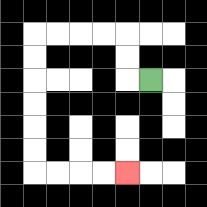{'start': '[6, 3]', 'end': '[5, 7]', 'path_directions': 'L,U,U,L,L,L,L,D,D,D,D,D,D,R,R,R,R', 'path_coordinates': '[[6, 3], [5, 3], [5, 2], [5, 1], [4, 1], [3, 1], [2, 1], [1, 1], [1, 2], [1, 3], [1, 4], [1, 5], [1, 6], [1, 7], [2, 7], [3, 7], [4, 7], [5, 7]]'}